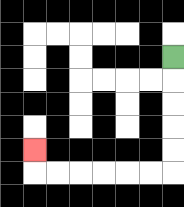{'start': '[7, 2]', 'end': '[1, 6]', 'path_directions': 'D,D,D,D,D,L,L,L,L,L,L,U', 'path_coordinates': '[[7, 2], [7, 3], [7, 4], [7, 5], [7, 6], [7, 7], [6, 7], [5, 7], [4, 7], [3, 7], [2, 7], [1, 7], [1, 6]]'}